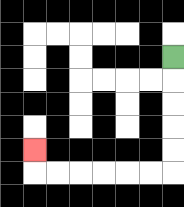{'start': '[7, 2]', 'end': '[1, 6]', 'path_directions': 'D,D,D,D,D,L,L,L,L,L,L,U', 'path_coordinates': '[[7, 2], [7, 3], [7, 4], [7, 5], [7, 6], [7, 7], [6, 7], [5, 7], [4, 7], [3, 7], [2, 7], [1, 7], [1, 6]]'}